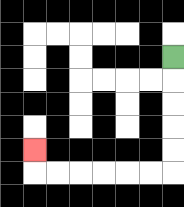{'start': '[7, 2]', 'end': '[1, 6]', 'path_directions': 'D,D,D,D,D,L,L,L,L,L,L,U', 'path_coordinates': '[[7, 2], [7, 3], [7, 4], [7, 5], [7, 6], [7, 7], [6, 7], [5, 7], [4, 7], [3, 7], [2, 7], [1, 7], [1, 6]]'}